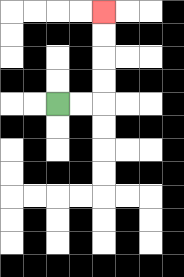{'start': '[2, 4]', 'end': '[4, 0]', 'path_directions': 'R,R,U,U,U,U', 'path_coordinates': '[[2, 4], [3, 4], [4, 4], [4, 3], [4, 2], [4, 1], [4, 0]]'}